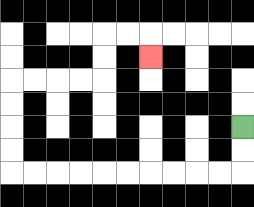{'start': '[10, 5]', 'end': '[6, 2]', 'path_directions': 'D,D,L,L,L,L,L,L,L,L,L,L,U,U,U,U,R,R,R,R,U,U,R,R,D', 'path_coordinates': '[[10, 5], [10, 6], [10, 7], [9, 7], [8, 7], [7, 7], [6, 7], [5, 7], [4, 7], [3, 7], [2, 7], [1, 7], [0, 7], [0, 6], [0, 5], [0, 4], [0, 3], [1, 3], [2, 3], [3, 3], [4, 3], [4, 2], [4, 1], [5, 1], [6, 1], [6, 2]]'}